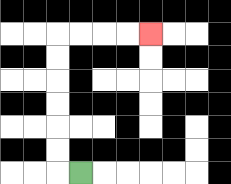{'start': '[3, 7]', 'end': '[6, 1]', 'path_directions': 'L,U,U,U,U,U,U,R,R,R,R', 'path_coordinates': '[[3, 7], [2, 7], [2, 6], [2, 5], [2, 4], [2, 3], [2, 2], [2, 1], [3, 1], [4, 1], [5, 1], [6, 1]]'}